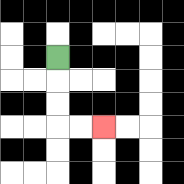{'start': '[2, 2]', 'end': '[4, 5]', 'path_directions': 'D,D,D,R,R', 'path_coordinates': '[[2, 2], [2, 3], [2, 4], [2, 5], [3, 5], [4, 5]]'}